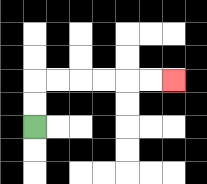{'start': '[1, 5]', 'end': '[7, 3]', 'path_directions': 'U,U,R,R,R,R,R,R', 'path_coordinates': '[[1, 5], [1, 4], [1, 3], [2, 3], [3, 3], [4, 3], [5, 3], [6, 3], [7, 3]]'}